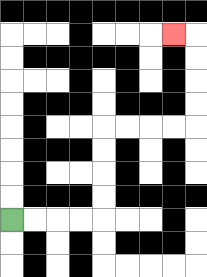{'start': '[0, 9]', 'end': '[7, 1]', 'path_directions': 'R,R,R,R,U,U,U,U,R,R,R,R,U,U,U,U,L', 'path_coordinates': '[[0, 9], [1, 9], [2, 9], [3, 9], [4, 9], [4, 8], [4, 7], [4, 6], [4, 5], [5, 5], [6, 5], [7, 5], [8, 5], [8, 4], [8, 3], [8, 2], [8, 1], [7, 1]]'}